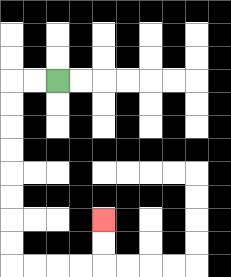{'start': '[2, 3]', 'end': '[4, 9]', 'path_directions': 'L,L,D,D,D,D,D,D,D,D,R,R,R,R,U,U', 'path_coordinates': '[[2, 3], [1, 3], [0, 3], [0, 4], [0, 5], [0, 6], [0, 7], [0, 8], [0, 9], [0, 10], [0, 11], [1, 11], [2, 11], [3, 11], [4, 11], [4, 10], [4, 9]]'}